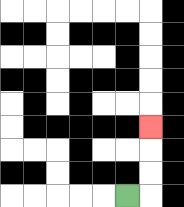{'start': '[5, 8]', 'end': '[6, 5]', 'path_directions': 'R,U,U,U', 'path_coordinates': '[[5, 8], [6, 8], [6, 7], [6, 6], [6, 5]]'}